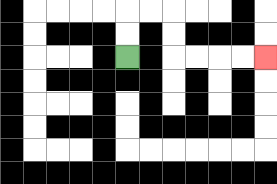{'start': '[5, 2]', 'end': '[11, 2]', 'path_directions': 'U,U,R,R,D,D,R,R,R,R', 'path_coordinates': '[[5, 2], [5, 1], [5, 0], [6, 0], [7, 0], [7, 1], [7, 2], [8, 2], [9, 2], [10, 2], [11, 2]]'}